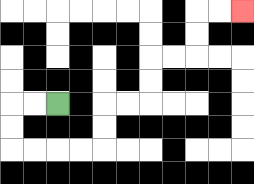{'start': '[2, 4]', 'end': '[10, 0]', 'path_directions': 'L,L,D,D,R,R,R,R,U,U,R,R,U,U,R,R,U,U,R,R', 'path_coordinates': '[[2, 4], [1, 4], [0, 4], [0, 5], [0, 6], [1, 6], [2, 6], [3, 6], [4, 6], [4, 5], [4, 4], [5, 4], [6, 4], [6, 3], [6, 2], [7, 2], [8, 2], [8, 1], [8, 0], [9, 0], [10, 0]]'}